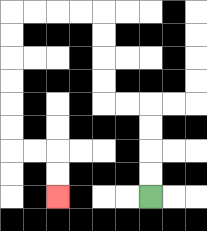{'start': '[6, 8]', 'end': '[2, 8]', 'path_directions': 'U,U,U,U,L,L,U,U,U,U,L,L,L,L,D,D,D,D,D,D,R,R,D,D', 'path_coordinates': '[[6, 8], [6, 7], [6, 6], [6, 5], [6, 4], [5, 4], [4, 4], [4, 3], [4, 2], [4, 1], [4, 0], [3, 0], [2, 0], [1, 0], [0, 0], [0, 1], [0, 2], [0, 3], [0, 4], [0, 5], [0, 6], [1, 6], [2, 6], [2, 7], [2, 8]]'}